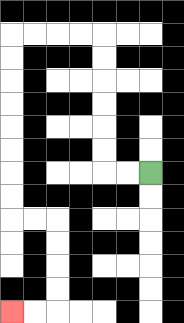{'start': '[6, 7]', 'end': '[0, 13]', 'path_directions': 'L,L,U,U,U,U,U,U,L,L,L,L,D,D,D,D,D,D,D,D,R,R,D,D,D,D,L,L', 'path_coordinates': '[[6, 7], [5, 7], [4, 7], [4, 6], [4, 5], [4, 4], [4, 3], [4, 2], [4, 1], [3, 1], [2, 1], [1, 1], [0, 1], [0, 2], [0, 3], [0, 4], [0, 5], [0, 6], [0, 7], [0, 8], [0, 9], [1, 9], [2, 9], [2, 10], [2, 11], [2, 12], [2, 13], [1, 13], [0, 13]]'}